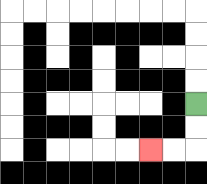{'start': '[8, 4]', 'end': '[6, 6]', 'path_directions': 'D,D,L,L', 'path_coordinates': '[[8, 4], [8, 5], [8, 6], [7, 6], [6, 6]]'}